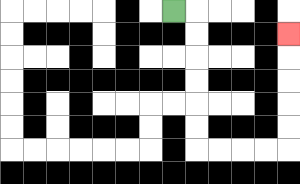{'start': '[7, 0]', 'end': '[12, 1]', 'path_directions': 'R,D,D,D,D,D,D,R,R,R,R,U,U,U,U,U', 'path_coordinates': '[[7, 0], [8, 0], [8, 1], [8, 2], [8, 3], [8, 4], [8, 5], [8, 6], [9, 6], [10, 6], [11, 6], [12, 6], [12, 5], [12, 4], [12, 3], [12, 2], [12, 1]]'}